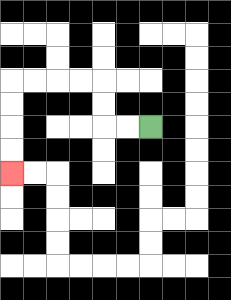{'start': '[6, 5]', 'end': '[0, 7]', 'path_directions': 'L,L,U,U,L,L,L,L,D,D,D,D', 'path_coordinates': '[[6, 5], [5, 5], [4, 5], [4, 4], [4, 3], [3, 3], [2, 3], [1, 3], [0, 3], [0, 4], [0, 5], [0, 6], [0, 7]]'}